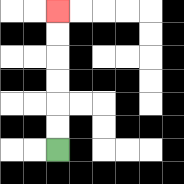{'start': '[2, 6]', 'end': '[2, 0]', 'path_directions': 'U,U,U,U,U,U', 'path_coordinates': '[[2, 6], [2, 5], [2, 4], [2, 3], [2, 2], [2, 1], [2, 0]]'}